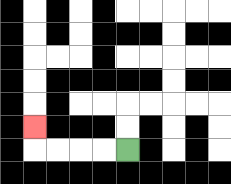{'start': '[5, 6]', 'end': '[1, 5]', 'path_directions': 'L,L,L,L,U', 'path_coordinates': '[[5, 6], [4, 6], [3, 6], [2, 6], [1, 6], [1, 5]]'}